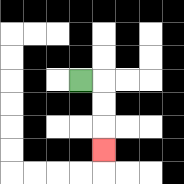{'start': '[3, 3]', 'end': '[4, 6]', 'path_directions': 'R,D,D,D', 'path_coordinates': '[[3, 3], [4, 3], [4, 4], [4, 5], [4, 6]]'}